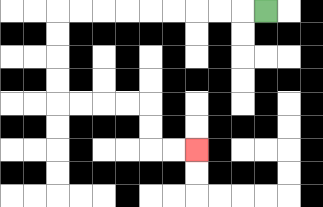{'start': '[11, 0]', 'end': '[8, 6]', 'path_directions': 'L,L,L,L,L,L,L,L,L,D,D,D,D,R,R,R,R,D,D,R,R', 'path_coordinates': '[[11, 0], [10, 0], [9, 0], [8, 0], [7, 0], [6, 0], [5, 0], [4, 0], [3, 0], [2, 0], [2, 1], [2, 2], [2, 3], [2, 4], [3, 4], [4, 4], [5, 4], [6, 4], [6, 5], [6, 6], [7, 6], [8, 6]]'}